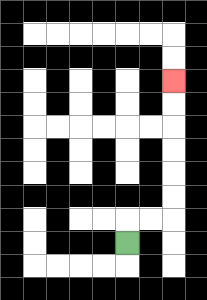{'start': '[5, 10]', 'end': '[7, 3]', 'path_directions': 'U,R,R,U,U,U,U,U,U', 'path_coordinates': '[[5, 10], [5, 9], [6, 9], [7, 9], [7, 8], [7, 7], [7, 6], [7, 5], [7, 4], [7, 3]]'}